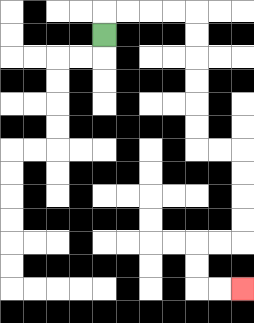{'start': '[4, 1]', 'end': '[10, 12]', 'path_directions': 'U,R,R,R,R,D,D,D,D,D,D,R,R,D,D,D,D,L,L,D,D,R,R', 'path_coordinates': '[[4, 1], [4, 0], [5, 0], [6, 0], [7, 0], [8, 0], [8, 1], [8, 2], [8, 3], [8, 4], [8, 5], [8, 6], [9, 6], [10, 6], [10, 7], [10, 8], [10, 9], [10, 10], [9, 10], [8, 10], [8, 11], [8, 12], [9, 12], [10, 12]]'}